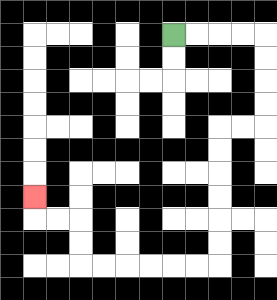{'start': '[7, 1]', 'end': '[1, 8]', 'path_directions': 'R,R,R,R,D,D,D,D,L,L,D,D,D,D,D,D,L,L,L,L,L,L,U,U,L,L,U', 'path_coordinates': '[[7, 1], [8, 1], [9, 1], [10, 1], [11, 1], [11, 2], [11, 3], [11, 4], [11, 5], [10, 5], [9, 5], [9, 6], [9, 7], [9, 8], [9, 9], [9, 10], [9, 11], [8, 11], [7, 11], [6, 11], [5, 11], [4, 11], [3, 11], [3, 10], [3, 9], [2, 9], [1, 9], [1, 8]]'}